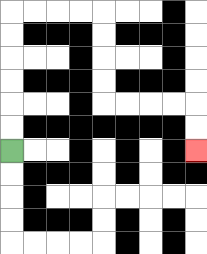{'start': '[0, 6]', 'end': '[8, 6]', 'path_directions': 'U,U,U,U,U,U,R,R,R,R,D,D,D,D,R,R,R,R,D,D', 'path_coordinates': '[[0, 6], [0, 5], [0, 4], [0, 3], [0, 2], [0, 1], [0, 0], [1, 0], [2, 0], [3, 0], [4, 0], [4, 1], [4, 2], [4, 3], [4, 4], [5, 4], [6, 4], [7, 4], [8, 4], [8, 5], [8, 6]]'}